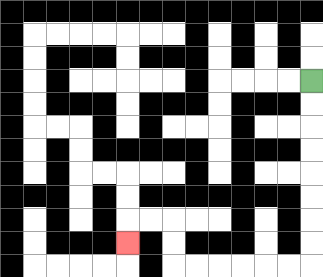{'start': '[13, 3]', 'end': '[5, 10]', 'path_directions': 'D,D,D,D,D,D,D,D,L,L,L,L,L,L,U,U,L,L,D', 'path_coordinates': '[[13, 3], [13, 4], [13, 5], [13, 6], [13, 7], [13, 8], [13, 9], [13, 10], [13, 11], [12, 11], [11, 11], [10, 11], [9, 11], [8, 11], [7, 11], [7, 10], [7, 9], [6, 9], [5, 9], [5, 10]]'}